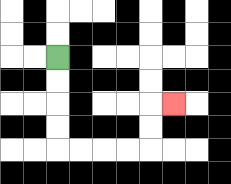{'start': '[2, 2]', 'end': '[7, 4]', 'path_directions': 'D,D,D,D,R,R,R,R,U,U,R', 'path_coordinates': '[[2, 2], [2, 3], [2, 4], [2, 5], [2, 6], [3, 6], [4, 6], [5, 6], [6, 6], [6, 5], [6, 4], [7, 4]]'}